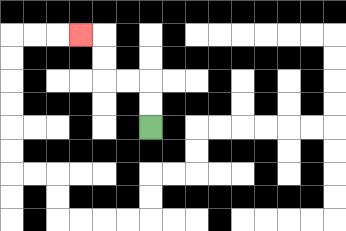{'start': '[6, 5]', 'end': '[3, 1]', 'path_directions': 'U,U,L,L,U,U,L', 'path_coordinates': '[[6, 5], [6, 4], [6, 3], [5, 3], [4, 3], [4, 2], [4, 1], [3, 1]]'}